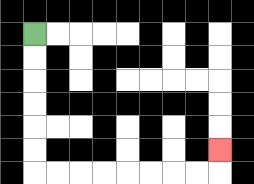{'start': '[1, 1]', 'end': '[9, 6]', 'path_directions': 'D,D,D,D,D,D,R,R,R,R,R,R,R,R,U', 'path_coordinates': '[[1, 1], [1, 2], [1, 3], [1, 4], [1, 5], [1, 6], [1, 7], [2, 7], [3, 7], [4, 7], [5, 7], [6, 7], [7, 7], [8, 7], [9, 7], [9, 6]]'}